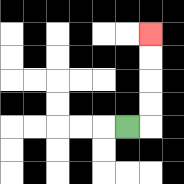{'start': '[5, 5]', 'end': '[6, 1]', 'path_directions': 'R,U,U,U,U', 'path_coordinates': '[[5, 5], [6, 5], [6, 4], [6, 3], [6, 2], [6, 1]]'}